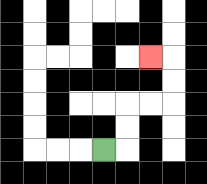{'start': '[4, 6]', 'end': '[6, 2]', 'path_directions': 'R,U,U,R,R,U,U,L', 'path_coordinates': '[[4, 6], [5, 6], [5, 5], [5, 4], [6, 4], [7, 4], [7, 3], [7, 2], [6, 2]]'}